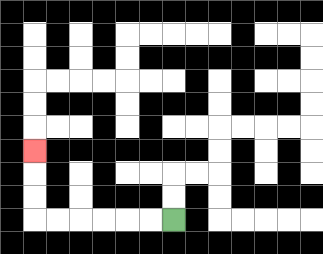{'start': '[7, 9]', 'end': '[1, 6]', 'path_directions': 'L,L,L,L,L,L,U,U,U', 'path_coordinates': '[[7, 9], [6, 9], [5, 9], [4, 9], [3, 9], [2, 9], [1, 9], [1, 8], [1, 7], [1, 6]]'}